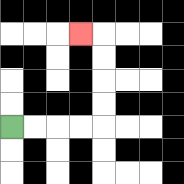{'start': '[0, 5]', 'end': '[3, 1]', 'path_directions': 'R,R,R,R,U,U,U,U,L', 'path_coordinates': '[[0, 5], [1, 5], [2, 5], [3, 5], [4, 5], [4, 4], [4, 3], [4, 2], [4, 1], [3, 1]]'}